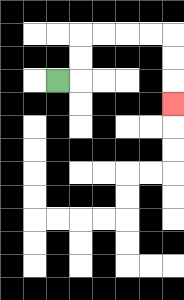{'start': '[2, 3]', 'end': '[7, 4]', 'path_directions': 'R,U,U,R,R,R,R,D,D,D', 'path_coordinates': '[[2, 3], [3, 3], [3, 2], [3, 1], [4, 1], [5, 1], [6, 1], [7, 1], [7, 2], [7, 3], [7, 4]]'}